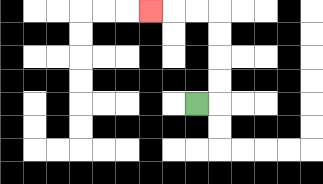{'start': '[8, 4]', 'end': '[6, 0]', 'path_directions': 'R,U,U,U,U,L,L,L', 'path_coordinates': '[[8, 4], [9, 4], [9, 3], [9, 2], [9, 1], [9, 0], [8, 0], [7, 0], [6, 0]]'}